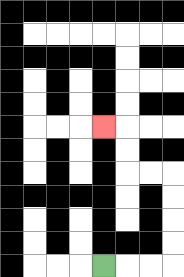{'start': '[4, 11]', 'end': '[4, 5]', 'path_directions': 'R,R,R,U,U,U,U,L,L,U,U,L', 'path_coordinates': '[[4, 11], [5, 11], [6, 11], [7, 11], [7, 10], [7, 9], [7, 8], [7, 7], [6, 7], [5, 7], [5, 6], [5, 5], [4, 5]]'}